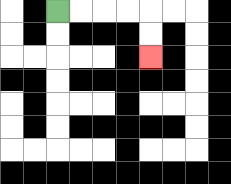{'start': '[2, 0]', 'end': '[6, 2]', 'path_directions': 'R,R,R,R,D,D', 'path_coordinates': '[[2, 0], [3, 0], [4, 0], [5, 0], [6, 0], [6, 1], [6, 2]]'}